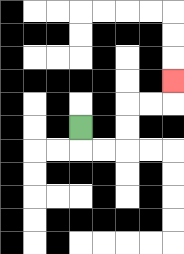{'start': '[3, 5]', 'end': '[7, 3]', 'path_directions': 'D,R,R,U,U,R,R,U', 'path_coordinates': '[[3, 5], [3, 6], [4, 6], [5, 6], [5, 5], [5, 4], [6, 4], [7, 4], [7, 3]]'}